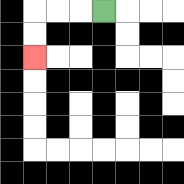{'start': '[4, 0]', 'end': '[1, 2]', 'path_directions': 'L,L,L,D,D', 'path_coordinates': '[[4, 0], [3, 0], [2, 0], [1, 0], [1, 1], [1, 2]]'}